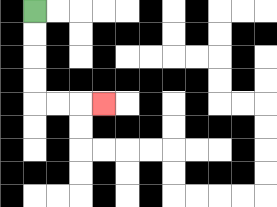{'start': '[1, 0]', 'end': '[4, 4]', 'path_directions': 'D,D,D,D,R,R,R', 'path_coordinates': '[[1, 0], [1, 1], [1, 2], [1, 3], [1, 4], [2, 4], [3, 4], [4, 4]]'}